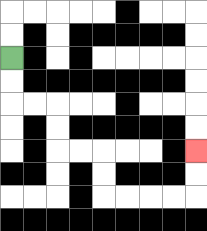{'start': '[0, 2]', 'end': '[8, 6]', 'path_directions': 'D,D,R,R,D,D,R,R,D,D,R,R,R,R,U,U', 'path_coordinates': '[[0, 2], [0, 3], [0, 4], [1, 4], [2, 4], [2, 5], [2, 6], [3, 6], [4, 6], [4, 7], [4, 8], [5, 8], [6, 8], [7, 8], [8, 8], [8, 7], [8, 6]]'}